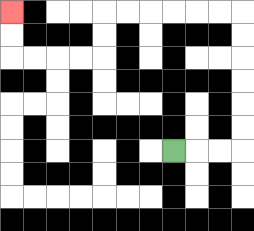{'start': '[7, 6]', 'end': '[0, 0]', 'path_directions': 'R,R,R,U,U,U,U,U,U,L,L,L,L,L,L,D,D,L,L,L,L,U,U', 'path_coordinates': '[[7, 6], [8, 6], [9, 6], [10, 6], [10, 5], [10, 4], [10, 3], [10, 2], [10, 1], [10, 0], [9, 0], [8, 0], [7, 0], [6, 0], [5, 0], [4, 0], [4, 1], [4, 2], [3, 2], [2, 2], [1, 2], [0, 2], [0, 1], [0, 0]]'}